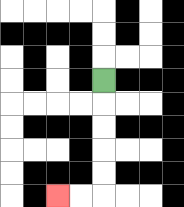{'start': '[4, 3]', 'end': '[2, 8]', 'path_directions': 'D,D,D,D,D,L,L', 'path_coordinates': '[[4, 3], [4, 4], [4, 5], [4, 6], [4, 7], [4, 8], [3, 8], [2, 8]]'}